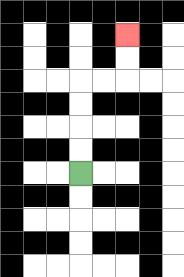{'start': '[3, 7]', 'end': '[5, 1]', 'path_directions': 'U,U,U,U,R,R,U,U', 'path_coordinates': '[[3, 7], [3, 6], [3, 5], [3, 4], [3, 3], [4, 3], [5, 3], [5, 2], [5, 1]]'}